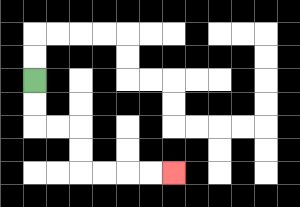{'start': '[1, 3]', 'end': '[7, 7]', 'path_directions': 'D,D,R,R,D,D,R,R,R,R', 'path_coordinates': '[[1, 3], [1, 4], [1, 5], [2, 5], [3, 5], [3, 6], [3, 7], [4, 7], [5, 7], [6, 7], [7, 7]]'}